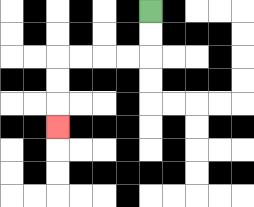{'start': '[6, 0]', 'end': '[2, 5]', 'path_directions': 'D,D,L,L,L,L,D,D,D', 'path_coordinates': '[[6, 0], [6, 1], [6, 2], [5, 2], [4, 2], [3, 2], [2, 2], [2, 3], [2, 4], [2, 5]]'}